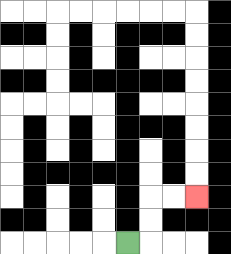{'start': '[5, 10]', 'end': '[8, 8]', 'path_directions': 'R,U,U,R,R', 'path_coordinates': '[[5, 10], [6, 10], [6, 9], [6, 8], [7, 8], [8, 8]]'}